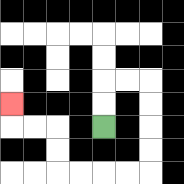{'start': '[4, 5]', 'end': '[0, 4]', 'path_directions': 'U,U,R,R,D,D,D,D,L,L,L,L,U,U,L,L,U', 'path_coordinates': '[[4, 5], [4, 4], [4, 3], [5, 3], [6, 3], [6, 4], [6, 5], [6, 6], [6, 7], [5, 7], [4, 7], [3, 7], [2, 7], [2, 6], [2, 5], [1, 5], [0, 5], [0, 4]]'}